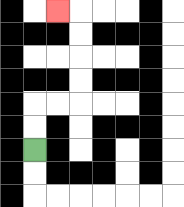{'start': '[1, 6]', 'end': '[2, 0]', 'path_directions': 'U,U,R,R,U,U,U,U,L', 'path_coordinates': '[[1, 6], [1, 5], [1, 4], [2, 4], [3, 4], [3, 3], [3, 2], [3, 1], [3, 0], [2, 0]]'}